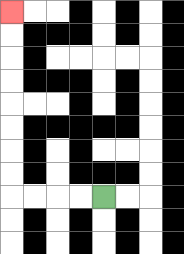{'start': '[4, 8]', 'end': '[0, 0]', 'path_directions': 'L,L,L,L,U,U,U,U,U,U,U,U', 'path_coordinates': '[[4, 8], [3, 8], [2, 8], [1, 8], [0, 8], [0, 7], [0, 6], [0, 5], [0, 4], [0, 3], [0, 2], [0, 1], [0, 0]]'}